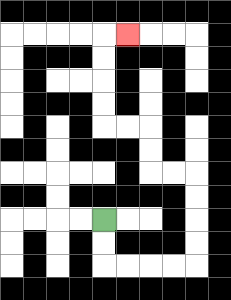{'start': '[4, 9]', 'end': '[5, 1]', 'path_directions': 'D,D,R,R,R,R,U,U,U,U,L,L,U,U,L,L,U,U,U,U,R', 'path_coordinates': '[[4, 9], [4, 10], [4, 11], [5, 11], [6, 11], [7, 11], [8, 11], [8, 10], [8, 9], [8, 8], [8, 7], [7, 7], [6, 7], [6, 6], [6, 5], [5, 5], [4, 5], [4, 4], [4, 3], [4, 2], [4, 1], [5, 1]]'}